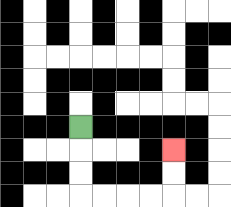{'start': '[3, 5]', 'end': '[7, 6]', 'path_directions': 'D,D,D,R,R,R,R,U,U', 'path_coordinates': '[[3, 5], [3, 6], [3, 7], [3, 8], [4, 8], [5, 8], [6, 8], [7, 8], [7, 7], [7, 6]]'}